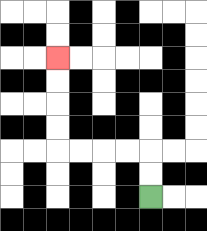{'start': '[6, 8]', 'end': '[2, 2]', 'path_directions': 'U,U,L,L,L,L,U,U,U,U', 'path_coordinates': '[[6, 8], [6, 7], [6, 6], [5, 6], [4, 6], [3, 6], [2, 6], [2, 5], [2, 4], [2, 3], [2, 2]]'}